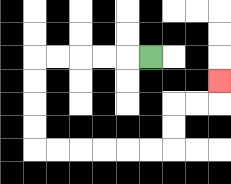{'start': '[6, 2]', 'end': '[9, 3]', 'path_directions': 'L,L,L,L,L,D,D,D,D,R,R,R,R,R,R,U,U,R,R,U', 'path_coordinates': '[[6, 2], [5, 2], [4, 2], [3, 2], [2, 2], [1, 2], [1, 3], [1, 4], [1, 5], [1, 6], [2, 6], [3, 6], [4, 6], [5, 6], [6, 6], [7, 6], [7, 5], [7, 4], [8, 4], [9, 4], [9, 3]]'}